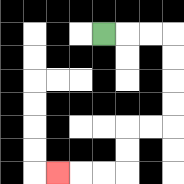{'start': '[4, 1]', 'end': '[2, 7]', 'path_directions': 'R,R,R,D,D,D,D,L,L,D,D,L,L,L', 'path_coordinates': '[[4, 1], [5, 1], [6, 1], [7, 1], [7, 2], [7, 3], [7, 4], [7, 5], [6, 5], [5, 5], [5, 6], [5, 7], [4, 7], [3, 7], [2, 7]]'}